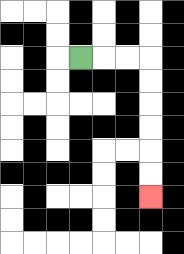{'start': '[3, 2]', 'end': '[6, 8]', 'path_directions': 'R,R,R,D,D,D,D,D,D', 'path_coordinates': '[[3, 2], [4, 2], [5, 2], [6, 2], [6, 3], [6, 4], [6, 5], [6, 6], [6, 7], [6, 8]]'}